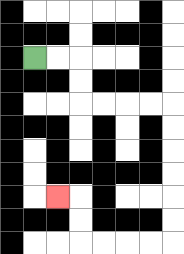{'start': '[1, 2]', 'end': '[2, 8]', 'path_directions': 'R,R,D,D,R,R,R,R,D,D,D,D,D,D,L,L,L,L,U,U,L', 'path_coordinates': '[[1, 2], [2, 2], [3, 2], [3, 3], [3, 4], [4, 4], [5, 4], [6, 4], [7, 4], [7, 5], [7, 6], [7, 7], [7, 8], [7, 9], [7, 10], [6, 10], [5, 10], [4, 10], [3, 10], [3, 9], [3, 8], [2, 8]]'}